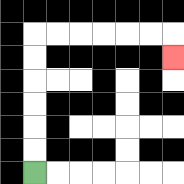{'start': '[1, 7]', 'end': '[7, 2]', 'path_directions': 'U,U,U,U,U,U,R,R,R,R,R,R,D', 'path_coordinates': '[[1, 7], [1, 6], [1, 5], [1, 4], [1, 3], [1, 2], [1, 1], [2, 1], [3, 1], [4, 1], [5, 1], [6, 1], [7, 1], [7, 2]]'}